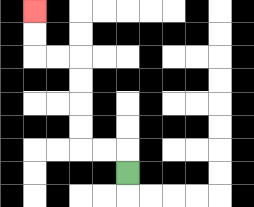{'start': '[5, 7]', 'end': '[1, 0]', 'path_directions': 'U,L,L,U,U,U,U,L,L,U,U', 'path_coordinates': '[[5, 7], [5, 6], [4, 6], [3, 6], [3, 5], [3, 4], [3, 3], [3, 2], [2, 2], [1, 2], [1, 1], [1, 0]]'}